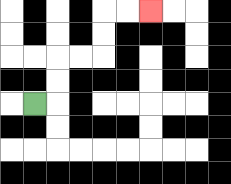{'start': '[1, 4]', 'end': '[6, 0]', 'path_directions': 'R,U,U,R,R,U,U,R,R', 'path_coordinates': '[[1, 4], [2, 4], [2, 3], [2, 2], [3, 2], [4, 2], [4, 1], [4, 0], [5, 0], [6, 0]]'}